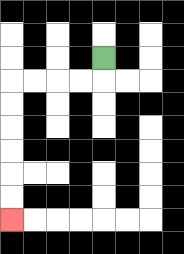{'start': '[4, 2]', 'end': '[0, 9]', 'path_directions': 'D,L,L,L,L,D,D,D,D,D,D', 'path_coordinates': '[[4, 2], [4, 3], [3, 3], [2, 3], [1, 3], [0, 3], [0, 4], [0, 5], [0, 6], [0, 7], [0, 8], [0, 9]]'}